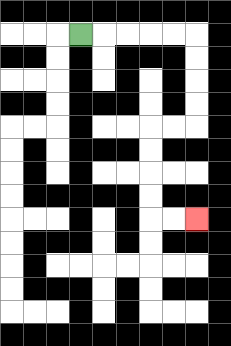{'start': '[3, 1]', 'end': '[8, 9]', 'path_directions': 'R,R,R,R,R,D,D,D,D,L,L,D,D,D,D,R,R', 'path_coordinates': '[[3, 1], [4, 1], [5, 1], [6, 1], [7, 1], [8, 1], [8, 2], [8, 3], [8, 4], [8, 5], [7, 5], [6, 5], [6, 6], [6, 7], [6, 8], [6, 9], [7, 9], [8, 9]]'}